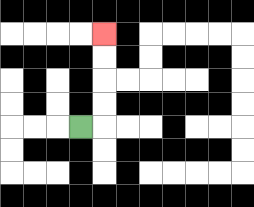{'start': '[3, 5]', 'end': '[4, 1]', 'path_directions': 'R,U,U,U,U', 'path_coordinates': '[[3, 5], [4, 5], [4, 4], [4, 3], [4, 2], [4, 1]]'}